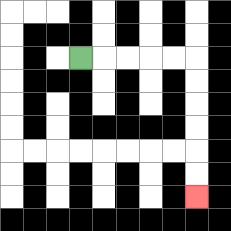{'start': '[3, 2]', 'end': '[8, 8]', 'path_directions': 'R,R,R,R,R,D,D,D,D,D,D', 'path_coordinates': '[[3, 2], [4, 2], [5, 2], [6, 2], [7, 2], [8, 2], [8, 3], [8, 4], [8, 5], [8, 6], [8, 7], [8, 8]]'}